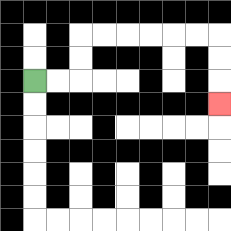{'start': '[1, 3]', 'end': '[9, 4]', 'path_directions': 'R,R,U,U,R,R,R,R,R,R,D,D,D', 'path_coordinates': '[[1, 3], [2, 3], [3, 3], [3, 2], [3, 1], [4, 1], [5, 1], [6, 1], [7, 1], [8, 1], [9, 1], [9, 2], [9, 3], [9, 4]]'}